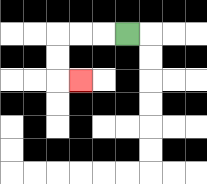{'start': '[5, 1]', 'end': '[3, 3]', 'path_directions': 'L,L,L,D,D,R', 'path_coordinates': '[[5, 1], [4, 1], [3, 1], [2, 1], [2, 2], [2, 3], [3, 3]]'}